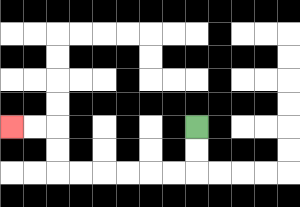{'start': '[8, 5]', 'end': '[0, 5]', 'path_directions': 'D,D,L,L,L,L,L,L,U,U,L,L', 'path_coordinates': '[[8, 5], [8, 6], [8, 7], [7, 7], [6, 7], [5, 7], [4, 7], [3, 7], [2, 7], [2, 6], [2, 5], [1, 5], [0, 5]]'}